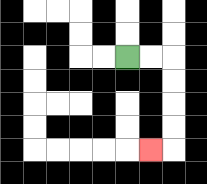{'start': '[5, 2]', 'end': '[6, 6]', 'path_directions': 'R,R,D,D,D,D,L', 'path_coordinates': '[[5, 2], [6, 2], [7, 2], [7, 3], [7, 4], [7, 5], [7, 6], [6, 6]]'}